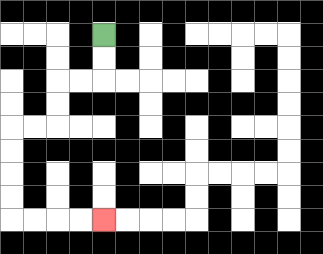{'start': '[4, 1]', 'end': '[4, 9]', 'path_directions': 'D,D,L,L,D,D,L,L,D,D,D,D,R,R,R,R', 'path_coordinates': '[[4, 1], [4, 2], [4, 3], [3, 3], [2, 3], [2, 4], [2, 5], [1, 5], [0, 5], [0, 6], [0, 7], [0, 8], [0, 9], [1, 9], [2, 9], [3, 9], [4, 9]]'}